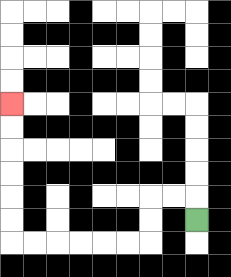{'start': '[8, 9]', 'end': '[0, 4]', 'path_directions': 'U,L,L,D,D,L,L,L,L,L,L,U,U,U,U,U,U', 'path_coordinates': '[[8, 9], [8, 8], [7, 8], [6, 8], [6, 9], [6, 10], [5, 10], [4, 10], [3, 10], [2, 10], [1, 10], [0, 10], [0, 9], [0, 8], [0, 7], [0, 6], [0, 5], [0, 4]]'}